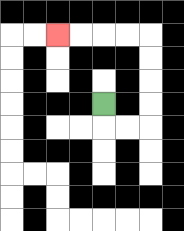{'start': '[4, 4]', 'end': '[2, 1]', 'path_directions': 'D,R,R,U,U,U,U,L,L,L,L', 'path_coordinates': '[[4, 4], [4, 5], [5, 5], [6, 5], [6, 4], [6, 3], [6, 2], [6, 1], [5, 1], [4, 1], [3, 1], [2, 1]]'}